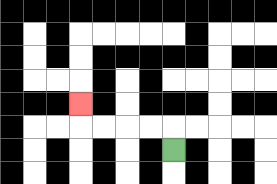{'start': '[7, 6]', 'end': '[3, 4]', 'path_directions': 'U,L,L,L,L,U', 'path_coordinates': '[[7, 6], [7, 5], [6, 5], [5, 5], [4, 5], [3, 5], [3, 4]]'}